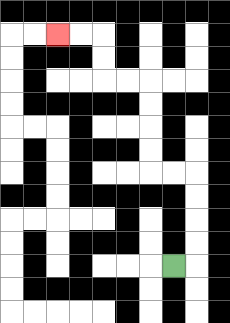{'start': '[7, 11]', 'end': '[2, 1]', 'path_directions': 'R,U,U,U,U,L,L,U,U,U,U,L,L,U,U,L,L', 'path_coordinates': '[[7, 11], [8, 11], [8, 10], [8, 9], [8, 8], [8, 7], [7, 7], [6, 7], [6, 6], [6, 5], [6, 4], [6, 3], [5, 3], [4, 3], [4, 2], [4, 1], [3, 1], [2, 1]]'}